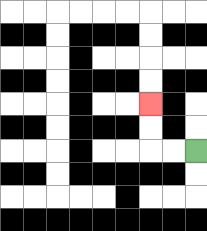{'start': '[8, 6]', 'end': '[6, 4]', 'path_directions': 'L,L,U,U', 'path_coordinates': '[[8, 6], [7, 6], [6, 6], [6, 5], [6, 4]]'}